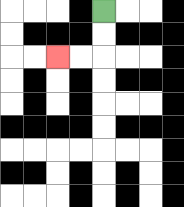{'start': '[4, 0]', 'end': '[2, 2]', 'path_directions': 'D,D,L,L', 'path_coordinates': '[[4, 0], [4, 1], [4, 2], [3, 2], [2, 2]]'}